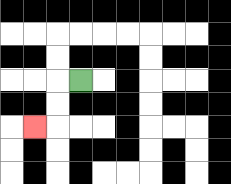{'start': '[3, 3]', 'end': '[1, 5]', 'path_directions': 'L,D,D,L', 'path_coordinates': '[[3, 3], [2, 3], [2, 4], [2, 5], [1, 5]]'}